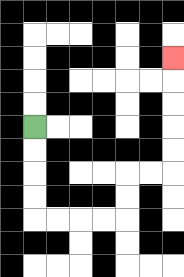{'start': '[1, 5]', 'end': '[7, 2]', 'path_directions': 'D,D,D,D,R,R,R,R,U,U,R,R,U,U,U,U,U', 'path_coordinates': '[[1, 5], [1, 6], [1, 7], [1, 8], [1, 9], [2, 9], [3, 9], [4, 9], [5, 9], [5, 8], [5, 7], [6, 7], [7, 7], [7, 6], [7, 5], [7, 4], [7, 3], [7, 2]]'}